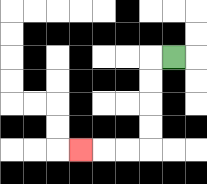{'start': '[7, 2]', 'end': '[3, 6]', 'path_directions': 'L,D,D,D,D,L,L,L', 'path_coordinates': '[[7, 2], [6, 2], [6, 3], [6, 4], [6, 5], [6, 6], [5, 6], [4, 6], [3, 6]]'}